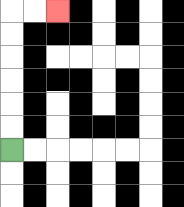{'start': '[0, 6]', 'end': '[2, 0]', 'path_directions': 'U,U,U,U,U,U,R,R', 'path_coordinates': '[[0, 6], [0, 5], [0, 4], [0, 3], [0, 2], [0, 1], [0, 0], [1, 0], [2, 0]]'}